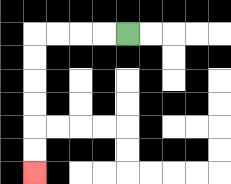{'start': '[5, 1]', 'end': '[1, 7]', 'path_directions': 'L,L,L,L,D,D,D,D,D,D', 'path_coordinates': '[[5, 1], [4, 1], [3, 1], [2, 1], [1, 1], [1, 2], [1, 3], [1, 4], [1, 5], [1, 6], [1, 7]]'}